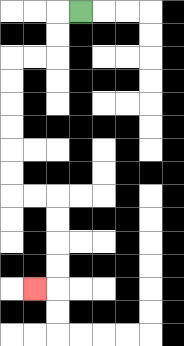{'start': '[3, 0]', 'end': '[1, 12]', 'path_directions': 'L,D,D,L,L,D,D,D,D,D,D,R,R,D,D,D,D,L', 'path_coordinates': '[[3, 0], [2, 0], [2, 1], [2, 2], [1, 2], [0, 2], [0, 3], [0, 4], [0, 5], [0, 6], [0, 7], [0, 8], [1, 8], [2, 8], [2, 9], [2, 10], [2, 11], [2, 12], [1, 12]]'}